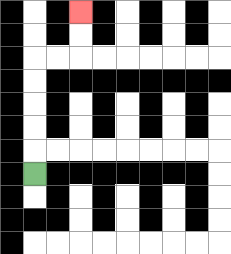{'start': '[1, 7]', 'end': '[3, 0]', 'path_directions': 'U,U,U,U,U,R,R,U,U', 'path_coordinates': '[[1, 7], [1, 6], [1, 5], [1, 4], [1, 3], [1, 2], [2, 2], [3, 2], [3, 1], [3, 0]]'}